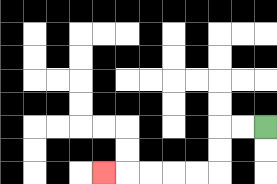{'start': '[11, 5]', 'end': '[4, 7]', 'path_directions': 'L,L,D,D,L,L,L,L,L', 'path_coordinates': '[[11, 5], [10, 5], [9, 5], [9, 6], [9, 7], [8, 7], [7, 7], [6, 7], [5, 7], [4, 7]]'}